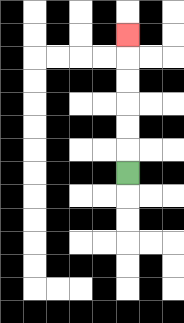{'start': '[5, 7]', 'end': '[5, 1]', 'path_directions': 'U,U,U,U,U,U', 'path_coordinates': '[[5, 7], [5, 6], [5, 5], [5, 4], [5, 3], [5, 2], [5, 1]]'}